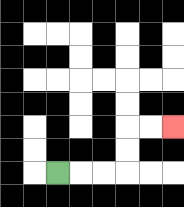{'start': '[2, 7]', 'end': '[7, 5]', 'path_directions': 'R,R,R,U,U,R,R', 'path_coordinates': '[[2, 7], [3, 7], [4, 7], [5, 7], [5, 6], [5, 5], [6, 5], [7, 5]]'}